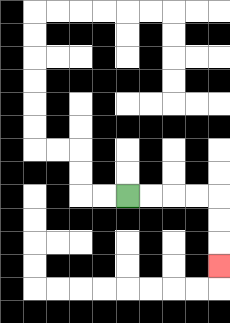{'start': '[5, 8]', 'end': '[9, 11]', 'path_directions': 'R,R,R,R,D,D,D', 'path_coordinates': '[[5, 8], [6, 8], [7, 8], [8, 8], [9, 8], [9, 9], [9, 10], [9, 11]]'}